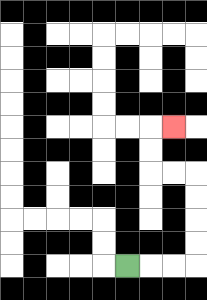{'start': '[5, 11]', 'end': '[7, 5]', 'path_directions': 'R,R,R,U,U,U,U,L,L,U,U,R', 'path_coordinates': '[[5, 11], [6, 11], [7, 11], [8, 11], [8, 10], [8, 9], [8, 8], [8, 7], [7, 7], [6, 7], [6, 6], [6, 5], [7, 5]]'}